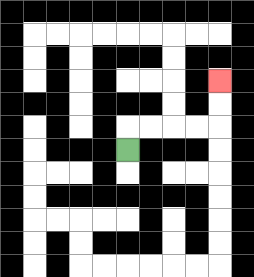{'start': '[5, 6]', 'end': '[9, 3]', 'path_directions': 'U,R,R,R,R,U,U', 'path_coordinates': '[[5, 6], [5, 5], [6, 5], [7, 5], [8, 5], [9, 5], [9, 4], [9, 3]]'}